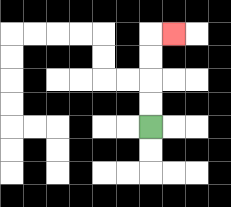{'start': '[6, 5]', 'end': '[7, 1]', 'path_directions': 'U,U,U,U,R', 'path_coordinates': '[[6, 5], [6, 4], [6, 3], [6, 2], [6, 1], [7, 1]]'}